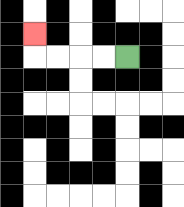{'start': '[5, 2]', 'end': '[1, 1]', 'path_directions': 'L,L,L,L,U', 'path_coordinates': '[[5, 2], [4, 2], [3, 2], [2, 2], [1, 2], [1, 1]]'}